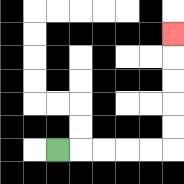{'start': '[2, 6]', 'end': '[7, 1]', 'path_directions': 'R,R,R,R,R,U,U,U,U,U', 'path_coordinates': '[[2, 6], [3, 6], [4, 6], [5, 6], [6, 6], [7, 6], [7, 5], [7, 4], [7, 3], [7, 2], [7, 1]]'}